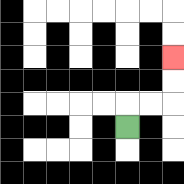{'start': '[5, 5]', 'end': '[7, 2]', 'path_directions': 'U,R,R,U,U', 'path_coordinates': '[[5, 5], [5, 4], [6, 4], [7, 4], [7, 3], [7, 2]]'}